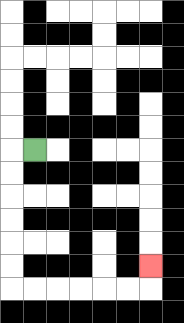{'start': '[1, 6]', 'end': '[6, 11]', 'path_directions': 'L,D,D,D,D,D,D,R,R,R,R,R,R,U', 'path_coordinates': '[[1, 6], [0, 6], [0, 7], [0, 8], [0, 9], [0, 10], [0, 11], [0, 12], [1, 12], [2, 12], [3, 12], [4, 12], [5, 12], [6, 12], [6, 11]]'}